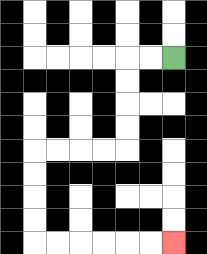{'start': '[7, 2]', 'end': '[7, 10]', 'path_directions': 'L,L,D,D,D,D,L,L,L,L,D,D,D,D,R,R,R,R,R,R', 'path_coordinates': '[[7, 2], [6, 2], [5, 2], [5, 3], [5, 4], [5, 5], [5, 6], [4, 6], [3, 6], [2, 6], [1, 6], [1, 7], [1, 8], [1, 9], [1, 10], [2, 10], [3, 10], [4, 10], [5, 10], [6, 10], [7, 10]]'}